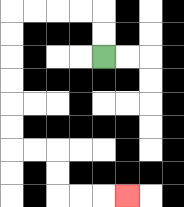{'start': '[4, 2]', 'end': '[5, 8]', 'path_directions': 'U,U,L,L,L,L,D,D,D,D,D,D,R,R,D,D,R,R,R', 'path_coordinates': '[[4, 2], [4, 1], [4, 0], [3, 0], [2, 0], [1, 0], [0, 0], [0, 1], [0, 2], [0, 3], [0, 4], [0, 5], [0, 6], [1, 6], [2, 6], [2, 7], [2, 8], [3, 8], [4, 8], [5, 8]]'}